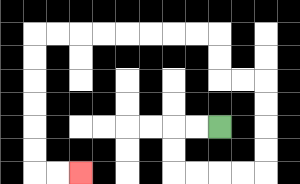{'start': '[9, 5]', 'end': '[3, 7]', 'path_directions': 'L,L,D,D,R,R,R,R,U,U,U,U,L,L,U,U,L,L,L,L,L,L,L,L,D,D,D,D,D,D,R,R', 'path_coordinates': '[[9, 5], [8, 5], [7, 5], [7, 6], [7, 7], [8, 7], [9, 7], [10, 7], [11, 7], [11, 6], [11, 5], [11, 4], [11, 3], [10, 3], [9, 3], [9, 2], [9, 1], [8, 1], [7, 1], [6, 1], [5, 1], [4, 1], [3, 1], [2, 1], [1, 1], [1, 2], [1, 3], [1, 4], [1, 5], [1, 6], [1, 7], [2, 7], [3, 7]]'}